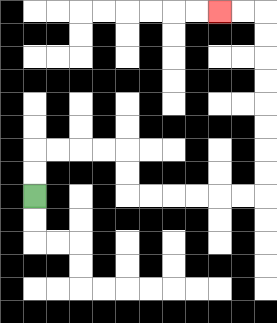{'start': '[1, 8]', 'end': '[9, 0]', 'path_directions': 'U,U,R,R,R,R,D,D,R,R,R,R,R,R,U,U,U,U,U,U,U,U,L,L', 'path_coordinates': '[[1, 8], [1, 7], [1, 6], [2, 6], [3, 6], [4, 6], [5, 6], [5, 7], [5, 8], [6, 8], [7, 8], [8, 8], [9, 8], [10, 8], [11, 8], [11, 7], [11, 6], [11, 5], [11, 4], [11, 3], [11, 2], [11, 1], [11, 0], [10, 0], [9, 0]]'}